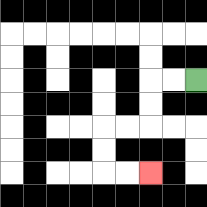{'start': '[8, 3]', 'end': '[6, 7]', 'path_directions': 'L,L,D,D,L,L,D,D,R,R', 'path_coordinates': '[[8, 3], [7, 3], [6, 3], [6, 4], [6, 5], [5, 5], [4, 5], [4, 6], [4, 7], [5, 7], [6, 7]]'}